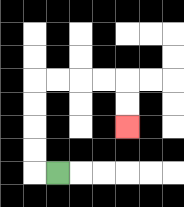{'start': '[2, 7]', 'end': '[5, 5]', 'path_directions': 'L,U,U,U,U,R,R,R,R,D,D', 'path_coordinates': '[[2, 7], [1, 7], [1, 6], [1, 5], [1, 4], [1, 3], [2, 3], [3, 3], [4, 3], [5, 3], [5, 4], [5, 5]]'}